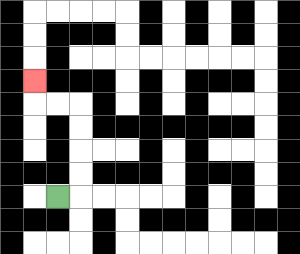{'start': '[2, 8]', 'end': '[1, 3]', 'path_directions': 'R,U,U,U,U,L,L,U', 'path_coordinates': '[[2, 8], [3, 8], [3, 7], [3, 6], [3, 5], [3, 4], [2, 4], [1, 4], [1, 3]]'}